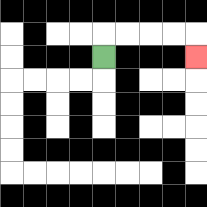{'start': '[4, 2]', 'end': '[8, 2]', 'path_directions': 'U,R,R,R,R,D', 'path_coordinates': '[[4, 2], [4, 1], [5, 1], [6, 1], [7, 1], [8, 1], [8, 2]]'}